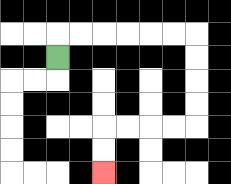{'start': '[2, 2]', 'end': '[4, 7]', 'path_directions': 'U,R,R,R,R,R,R,D,D,D,D,L,L,L,L,D,D', 'path_coordinates': '[[2, 2], [2, 1], [3, 1], [4, 1], [5, 1], [6, 1], [7, 1], [8, 1], [8, 2], [8, 3], [8, 4], [8, 5], [7, 5], [6, 5], [5, 5], [4, 5], [4, 6], [4, 7]]'}